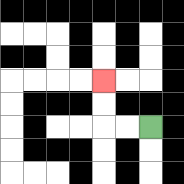{'start': '[6, 5]', 'end': '[4, 3]', 'path_directions': 'L,L,U,U', 'path_coordinates': '[[6, 5], [5, 5], [4, 5], [4, 4], [4, 3]]'}